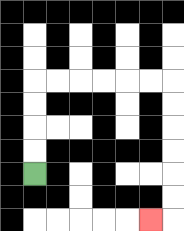{'start': '[1, 7]', 'end': '[6, 9]', 'path_directions': 'U,U,U,U,R,R,R,R,R,R,D,D,D,D,D,D,L', 'path_coordinates': '[[1, 7], [1, 6], [1, 5], [1, 4], [1, 3], [2, 3], [3, 3], [4, 3], [5, 3], [6, 3], [7, 3], [7, 4], [7, 5], [7, 6], [7, 7], [7, 8], [7, 9], [6, 9]]'}